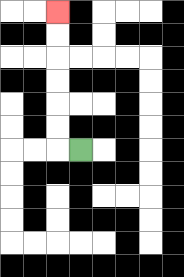{'start': '[3, 6]', 'end': '[2, 0]', 'path_directions': 'L,U,U,U,U,U,U', 'path_coordinates': '[[3, 6], [2, 6], [2, 5], [2, 4], [2, 3], [2, 2], [2, 1], [2, 0]]'}